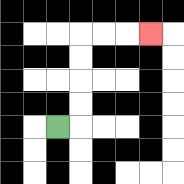{'start': '[2, 5]', 'end': '[6, 1]', 'path_directions': 'R,U,U,U,U,R,R,R', 'path_coordinates': '[[2, 5], [3, 5], [3, 4], [3, 3], [3, 2], [3, 1], [4, 1], [5, 1], [6, 1]]'}